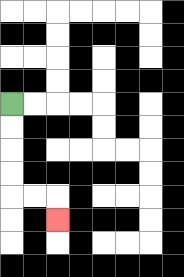{'start': '[0, 4]', 'end': '[2, 9]', 'path_directions': 'D,D,D,D,R,R,D', 'path_coordinates': '[[0, 4], [0, 5], [0, 6], [0, 7], [0, 8], [1, 8], [2, 8], [2, 9]]'}